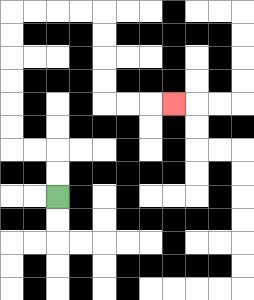{'start': '[2, 8]', 'end': '[7, 4]', 'path_directions': 'U,U,L,L,U,U,U,U,U,U,R,R,R,R,D,D,D,D,R,R,R', 'path_coordinates': '[[2, 8], [2, 7], [2, 6], [1, 6], [0, 6], [0, 5], [0, 4], [0, 3], [0, 2], [0, 1], [0, 0], [1, 0], [2, 0], [3, 0], [4, 0], [4, 1], [4, 2], [4, 3], [4, 4], [5, 4], [6, 4], [7, 4]]'}